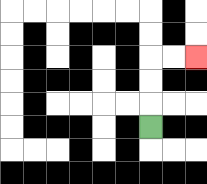{'start': '[6, 5]', 'end': '[8, 2]', 'path_directions': 'U,U,U,R,R', 'path_coordinates': '[[6, 5], [6, 4], [6, 3], [6, 2], [7, 2], [8, 2]]'}